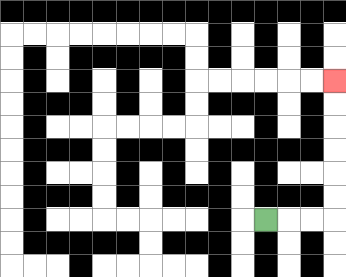{'start': '[11, 9]', 'end': '[14, 3]', 'path_directions': 'R,R,R,U,U,U,U,U,U', 'path_coordinates': '[[11, 9], [12, 9], [13, 9], [14, 9], [14, 8], [14, 7], [14, 6], [14, 5], [14, 4], [14, 3]]'}